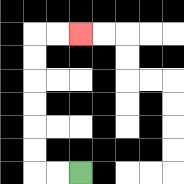{'start': '[3, 7]', 'end': '[3, 1]', 'path_directions': 'L,L,U,U,U,U,U,U,R,R', 'path_coordinates': '[[3, 7], [2, 7], [1, 7], [1, 6], [1, 5], [1, 4], [1, 3], [1, 2], [1, 1], [2, 1], [3, 1]]'}